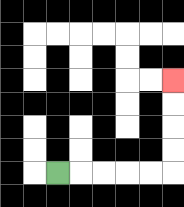{'start': '[2, 7]', 'end': '[7, 3]', 'path_directions': 'R,R,R,R,R,U,U,U,U', 'path_coordinates': '[[2, 7], [3, 7], [4, 7], [5, 7], [6, 7], [7, 7], [7, 6], [7, 5], [7, 4], [7, 3]]'}